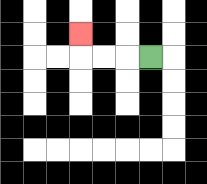{'start': '[6, 2]', 'end': '[3, 1]', 'path_directions': 'L,L,L,U', 'path_coordinates': '[[6, 2], [5, 2], [4, 2], [3, 2], [3, 1]]'}